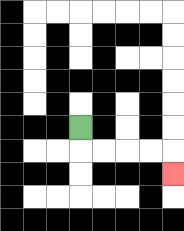{'start': '[3, 5]', 'end': '[7, 7]', 'path_directions': 'D,R,R,R,R,D', 'path_coordinates': '[[3, 5], [3, 6], [4, 6], [5, 6], [6, 6], [7, 6], [7, 7]]'}